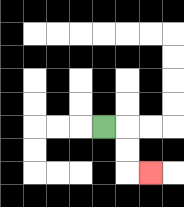{'start': '[4, 5]', 'end': '[6, 7]', 'path_directions': 'R,D,D,R', 'path_coordinates': '[[4, 5], [5, 5], [5, 6], [5, 7], [6, 7]]'}